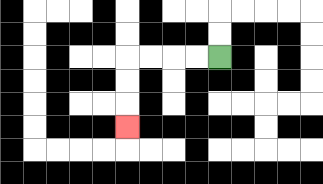{'start': '[9, 2]', 'end': '[5, 5]', 'path_directions': 'L,L,L,L,D,D,D', 'path_coordinates': '[[9, 2], [8, 2], [7, 2], [6, 2], [5, 2], [5, 3], [5, 4], [5, 5]]'}